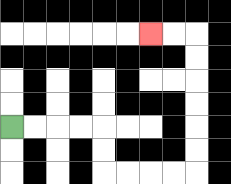{'start': '[0, 5]', 'end': '[6, 1]', 'path_directions': 'R,R,R,R,D,D,R,R,R,R,U,U,U,U,U,U,L,L', 'path_coordinates': '[[0, 5], [1, 5], [2, 5], [3, 5], [4, 5], [4, 6], [4, 7], [5, 7], [6, 7], [7, 7], [8, 7], [8, 6], [8, 5], [8, 4], [8, 3], [8, 2], [8, 1], [7, 1], [6, 1]]'}